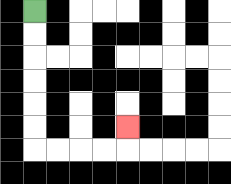{'start': '[1, 0]', 'end': '[5, 5]', 'path_directions': 'D,D,D,D,D,D,R,R,R,R,U', 'path_coordinates': '[[1, 0], [1, 1], [1, 2], [1, 3], [1, 4], [1, 5], [1, 6], [2, 6], [3, 6], [4, 6], [5, 6], [5, 5]]'}